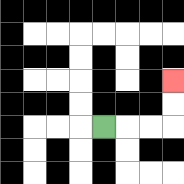{'start': '[4, 5]', 'end': '[7, 3]', 'path_directions': 'R,R,R,U,U', 'path_coordinates': '[[4, 5], [5, 5], [6, 5], [7, 5], [7, 4], [7, 3]]'}